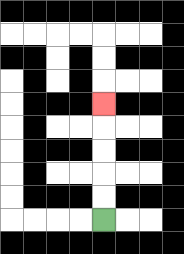{'start': '[4, 9]', 'end': '[4, 4]', 'path_directions': 'U,U,U,U,U', 'path_coordinates': '[[4, 9], [4, 8], [4, 7], [4, 6], [4, 5], [4, 4]]'}